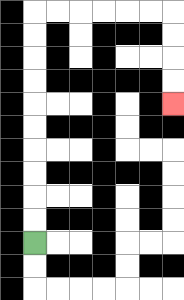{'start': '[1, 10]', 'end': '[7, 4]', 'path_directions': 'U,U,U,U,U,U,U,U,U,U,R,R,R,R,R,R,D,D,D,D', 'path_coordinates': '[[1, 10], [1, 9], [1, 8], [1, 7], [1, 6], [1, 5], [1, 4], [1, 3], [1, 2], [1, 1], [1, 0], [2, 0], [3, 0], [4, 0], [5, 0], [6, 0], [7, 0], [7, 1], [7, 2], [7, 3], [7, 4]]'}